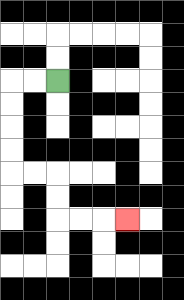{'start': '[2, 3]', 'end': '[5, 9]', 'path_directions': 'L,L,D,D,D,D,R,R,D,D,R,R,R', 'path_coordinates': '[[2, 3], [1, 3], [0, 3], [0, 4], [0, 5], [0, 6], [0, 7], [1, 7], [2, 7], [2, 8], [2, 9], [3, 9], [4, 9], [5, 9]]'}